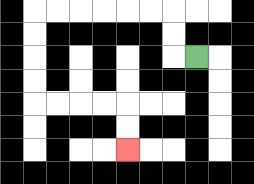{'start': '[8, 2]', 'end': '[5, 6]', 'path_directions': 'L,U,U,L,L,L,L,L,L,D,D,D,D,R,R,R,R,D,D', 'path_coordinates': '[[8, 2], [7, 2], [7, 1], [7, 0], [6, 0], [5, 0], [4, 0], [3, 0], [2, 0], [1, 0], [1, 1], [1, 2], [1, 3], [1, 4], [2, 4], [3, 4], [4, 4], [5, 4], [5, 5], [5, 6]]'}